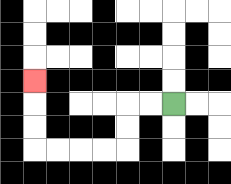{'start': '[7, 4]', 'end': '[1, 3]', 'path_directions': 'L,L,D,D,L,L,L,L,U,U,U', 'path_coordinates': '[[7, 4], [6, 4], [5, 4], [5, 5], [5, 6], [4, 6], [3, 6], [2, 6], [1, 6], [1, 5], [1, 4], [1, 3]]'}